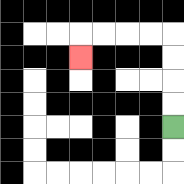{'start': '[7, 5]', 'end': '[3, 2]', 'path_directions': 'U,U,U,U,L,L,L,L,D', 'path_coordinates': '[[7, 5], [7, 4], [7, 3], [7, 2], [7, 1], [6, 1], [5, 1], [4, 1], [3, 1], [3, 2]]'}